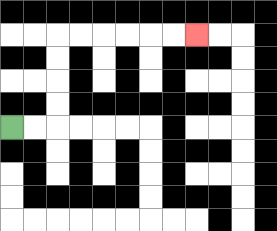{'start': '[0, 5]', 'end': '[8, 1]', 'path_directions': 'R,R,U,U,U,U,R,R,R,R,R,R', 'path_coordinates': '[[0, 5], [1, 5], [2, 5], [2, 4], [2, 3], [2, 2], [2, 1], [3, 1], [4, 1], [5, 1], [6, 1], [7, 1], [8, 1]]'}